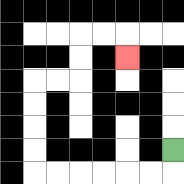{'start': '[7, 6]', 'end': '[5, 2]', 'path_directions': 'D,L,L,L,L,L,L,U,U,U,U,R,R,U,U,R,R,D', 'path_coordinates': '[[7, 6], [7, 7], [6, 7], [5, 7], [4, 7], [3, 7], [2, 7], [1, 7], [1, 6], [1, 5], [1, 4], [1, 3], [2, 3], [3, 3], [3, 2], [3, 1], [4, 1], [5, 1], [5, 2]]'}